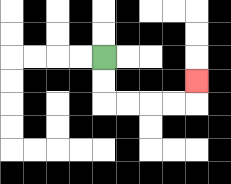{'start': '[4, 2]', 'end': '[8, 3]', 'path_directions': 'D,D,R,R,R,R,U', 'path_coordinates': '[[4, 2], [4, 3], [4, 4], [5, 4], [6, 4], [7, 4], [8, 4], [8, 3]]'}